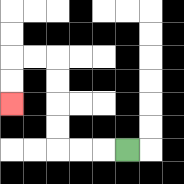{'start': '[5, 6]', 'end': '[0, 4]', 'path_directions': 'L,L,L,U,U,U,U,L,L,D,D', 'path_coordinates': '[[5, 6], [4, 6], [3, 6], [2, 6], [2, 5], [2, 4], [2, 3], [2, 2], [1, 2], [0, 2], [0, 3], [0, 4]]'}